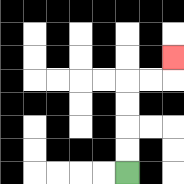{'start': '[5, 7]', 'end': '[7, 2]', 'path_directions': 'U,U,U,U,R,R,U', 'path_coordinates': '[[5, 7], [5, 6], [5, 5], [5, 4], [5, 3], [6, 3], [7, 3], [7, 2]]'}